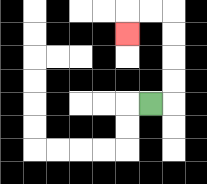{'start': '[6, 4]', 'end': '[5, 1]', 'path_directions': 'R,U,U,U,U,L,L,D', 'path_coordinates': '[[6, 4], [7, 4], [7, 3], [7, 2], [7, 1], [7, 0], [6, 0], [5, 0], [5, 1]]'}